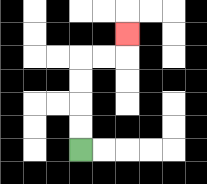{'start': '[3, 6]', 'end': '[5, 1]', 'path_directions': 'U,U,U,U,R,R,U', 'path_coordinates': '[[3, 6], [3, 5], [3, 4], [3, 3], [3, 2], [4, 2], [5, 2], [5, 1]]'}